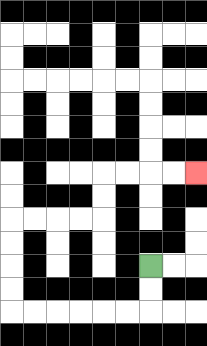{'start': '[6, 11]', 'end': '[8, 7]', 'path_directions': 'D,D,L,L,L,L,L,L,U,U,U,U,R,R,R,R,U,U,R,R,R,R', 'path_coordinates': '[[6, 11], [6, 12], [6, 13], [5, 13], [4, 13], [3, 13], [2, 13], [1, 13], [0, 13], [0, 12], [0, 11], [0, 10], [0, 9], [1, 9], [2, 9], [3, 9], [4, 9], [4, 8], [4, 7], [5, 7], [6, 7], [7, 7], [8, 7]]'}